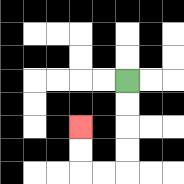{'start': '[5, 3]', 'end': '[3, 5]', 'path_directions': 'D,D,D,D,L,L,U,U', 'path_coordinates': '[[5, 3], [5, 4], [5, 5], [5, 6], [5, 7], [4, 7], [3, 7], [3, 6], [3, 5]]'}